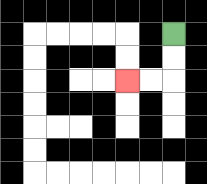{'start': '[7, 1]', 'end': '[5, 3]', 'path_directions': 'D,D,L,L', 'path_coordinates': '[[7, 1], [7, 2], [7, 3], [6, 3], [5, 3]]'}